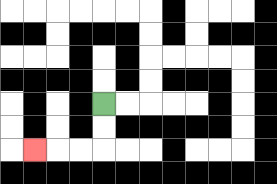{'start': '[4, 4]', 'end': '[1, 6]', 'path_directions': 'D,D,L,L,L', 'path_coordinates': '[[4, 4], [4, 5], [4, 6], [3, 6], [2, 6], [1, 6]]'}